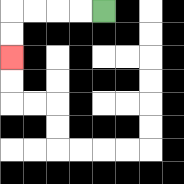{'start': '[4, 0]', 'end': '[0, 2]', 'path_directions': 'L,L,L,L,D,D', 'path_coordinates': '[[4, 0], [3, 0], [2, 0], [1, 0], [0, 0], [0, 1], [0, 2]]'}